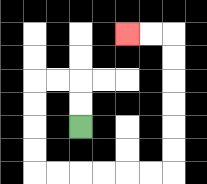{'start': '[3, 5]', 'end': '[5, 1]', 'path_directions': 'U,U,L,L,D,D,D,D,R,R,R,R,R,R,U,U,U,U,U,U,L,L', 'path_coordinates': '[[3, 5], [3, 4], [3, 3], [2, 3], [1, 3], [1, 4], [1, 5], [1, 6], [1, 7], [2, 7], [3, 7], [4, 7], [5, 7], [6, 7], [7, 7], [7, 6], [7, 5], [7, 4], [7, 3], [7, 2], [7, 1], [6, 1], [5, 1]]'}